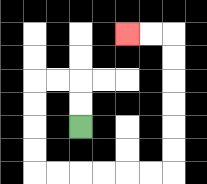{'start': '[3, 5]', 'end': '[5, 1]', 'path_directions': 'U,U,L,L,D,D,D,D,R,R,R,R,R,R,U,U,U,U,U,U,L,L', 'path_coordinates': '[[3, 5], [3, 4], [3, 3], [2, 3], [1, 3], [1, 4], [1, 5], [1, 6], [1, 7], [2, 7], [3, 7], [4, 7], [5, 7], [6, 7], [7, 7], [7, 6], [7, 5], [7, 4], [7, 3], [7, 2], [7, 1], [6, 1], [5, 1]]'}